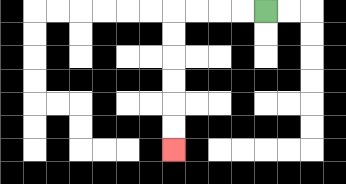{'start': '[11, 0]', 'end': '[7, 6]', 'path_directions': 'L,L,L,L,D,D,D,D,D,D', 'path_coordinates': '[[11, 0], [10, 0], [9, 0], [8, 0], [7, 0], [7, 1], [7, 2], [7, 3], [7, 4], [7, 5], [7, 6]]'}